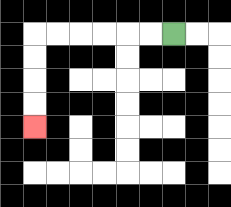{'start': '[7, 1]', 'end': '[1, 5]', 'path_directions': 'L,L,L,L,L,L,D,D,D,D', 'path_coordinates': '[[7, 1], [6, 1], [5, 1], [4, 1], [3, 1], [2, 1], [1, 1], [1, 2], [1, 3], [1, 4], [1, 5]]'}